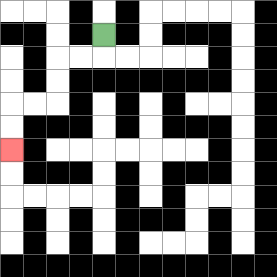{'start': '[4, 1]', 'end': '[0, 6]', 'path_directions': 'D,L,L,D,D,L,L,D,D', 'path_coordinates': '[[4, 1], [4, 2], [3, 2], [2, 2], [2, 3], [2, 4], [1, 4], [0, 4], [0, 5], [0, 6]]'}